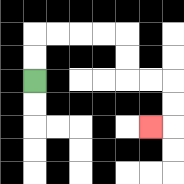{'start': '[1, 3]', 'end': '[6, 5]', 'path_directions': 'U,U,R,R,R,R,D,D,R,R,D,D,L', 'path_coordinates': '[[1, 3], [1, 2], [1, 1], [2, 1], [3, 1], [4, 1], [5, 1], [5, 2], [5, 3], [6, 3], [7, 3], [7, 4], [7, 5], [6, 5]]'}